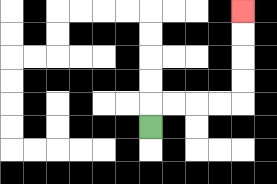{'start': '[6, 5]', 'end': '[10, 0]', 'path_directions': 'U,R,R,R,R,U,U,U,U', 'path_coordinates': '[[6, 5], [6, 4], [7, 4], [8, 4], [9, 4], [10, 4], [10, 3], [10, 2], [10, 1], [10, 0]]'}